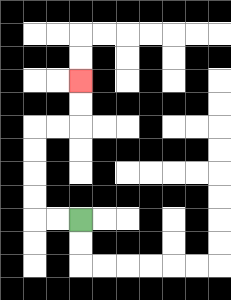{'start': '[3, 9]', 'end': '[3, 3]', 'path_directions': 'L,L,U,U,U,U,R,R,U,U', 'path_coordinates': '[[3, 9], [2, 9], [1, 9], [1, 8], [1, 7], [1, 6], [1, 5], [2, 5], [3, 5], [3, 4], [3, 3]]'}